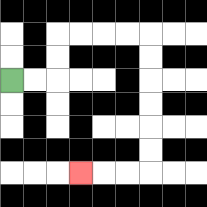{'start': '[0, 3]', 'end': '[3, 7]', 'path_directions': 'R,R,U,U,R,R,R,R,D,D,D,D,D,D,L,L,L', 'path_coordinates': '[[0, 3], [1, 3], [2, 3], [2, 2], [2, 1], [3, 1], [4, 1], [5, 1], [6, 1], [6, 2], [6, 3], [6, 4], [6, 5], [6, 6], [6, 7], [5, 7], [4, 7], [3, 7]]'}